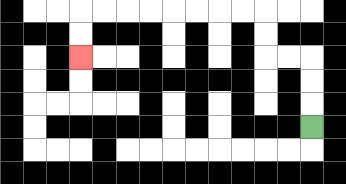{'start': '[13, 5]', 'end': '[3, 2]', 'path_directions': 'U,U,U,L,L,U,U,L,L,L,L,L,L,L,L,D,D', 'path_coordinates': '[[13, 5], [13, 4], [13, 3], [13, 2], [12, 2], [11, 2], [11, 1], [11, 0], [10, 0], [9, 0], [8, 0], [7, 0], [6, 0], [5, 0], [4, 0], [3, 0], [3, 1], [3, 2]]'}